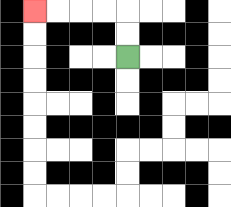{'start': '[5, 2]', 'end': '[1, 0]', 'path_directions': 'U,U,L,L,L,L', 'path_coordinates': '[[5, 2], [5, 1], [5, 0], [4, 0], [3, 0], [2, 0], [1, 0]]'}